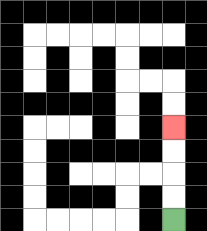{'start': '[7, 9]', 'end': '[7, 5]', 'path_directions': 'U,U,U,U', 'path_coordinates': '[[7, 9], [7, 8], [7, 7], [7, 6], [7, 5]]'}